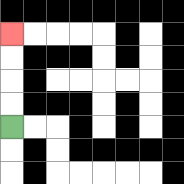{'start': '[0, 5]', 'end': '[0, 1]', 'path_directions': 'U,U,U,U', 'path_coordinates': '[[0, 5], [0, 4], [0, 3], [0, 2], [0, 1]]'}